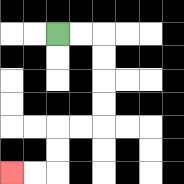{'start': '[2, 1]', 'end': '[0, 7]', 'path_directions': 'R,R,D,D,D,D,L,L,D,D,L,L', 'path_coordinates': '[[2, 1], [3, 1], [4, 1], [4, 2], [4, 3], [4, 4], [4, 5], [3, 5], [2, 5], [2, 6], [2, 7], [1, 7], [0, 7]]'}